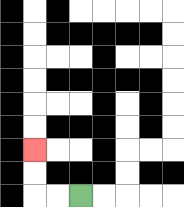{'start': '[3, 8]', 'end': '[1, 6]', 'path_directions': 'L,L,U,U', 'path_coordinates': '[[3, 8], [2, 8], [1, 8], [1, 7], [1, 6]]'}